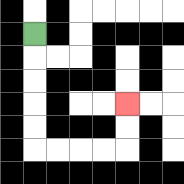{'start': '[1, 1]', 'end': '[5, 4]', 'path_directions': 'D,D,D,D,D,R,R,R,R,U,U', 'path_coordinates': '[[1, 1], [1, 2], [1, 3], [1, 4], [1, 5], [1, 6], [2, 6], [3, 6], [4, 6], [5, 6], [5, 5], [5, 4]]'}